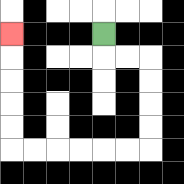{'start': '[4, 1]', 'end': '[0, 1]', 'path_directions': 'D,R,R,D,D,D,D,L,L,L,L,L,L,U,U,U,U,U', 'path_coordinates': '[[4, 1], [4, 2], [5, 2], [6, 2], [6, 3], [6, 4], [6, 5], [6, 6], [5, 6], [4, 6], [3, 6], [2, 6], [1, 6], [0, 6], [0, 5], [0, 4], [0, 3], [0, 2], [0, 1]]'}